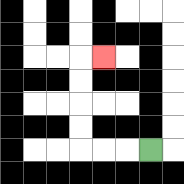{'start': '[6, 6]', 'end': '[4, 2]', 'path_directions': 'L,L,L,U,U,U,U,R', 'path_coordinates': '[[6, 6], [5, 6], [4, 6], [3, 6], [3, 5], [3, 4], [3, 3], [3, 2], [4, 2]]'}